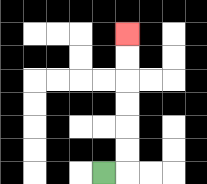{'start': '[4, 7]', 'end': '[5, 1]', 'path_directions': 'R,U,U,U,U,U,U', 'path_coordinates': '[[4, 7], [5, 7], [5, 6], [5, 5], [5, 4], [5, 3], [5, 2], [5, 1]]'}